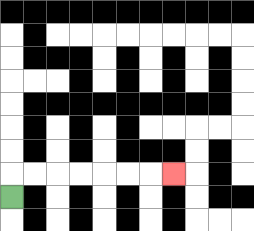{'start': '[0, 8]', 'end': '[7, 7]', 'path_directions': 'U,R,R,R,R,R,R,R', 'path_coordinates': '[[0, 8], [0, 7], [1, 7], [2, 7], [3, 7], [4, 7], [5, 7], [6, 7], [7, 7]]'}